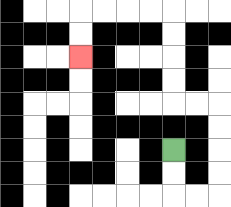{'start': '[7, 6]', 'end': '[3, 2]', 'path_directions': 'D,D,R,R,U,U,U,U,L,L,U,U,U,U,L,L,L,L,D,D', 'path_coordinates': '[[7, 6], [7, 7], [7, 8], [8, 8], [9, 8], [9, 7], [9, 6], [9, 5], [9, 4], [8, 4], [7, 4], [7, 3], [7, 2], [7, 1], [7, 0], [6, 0], [5, 0], [4, 0], [3, 0], [3, 1], [3, 2]]'}